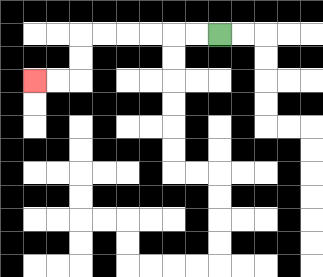{'start': '[9, 1]', 'end': '[1, 3]', 'path_directions': 'L,L,L,L,L,L,D,D,L,L', 'path_coordinates': '[[9, 1], [8, 1], [7, 1], [6, 1], [5, 1], [4, 1], [3, 1], [3, 2], [3, 3], [2, 3], [1, 3]]'}